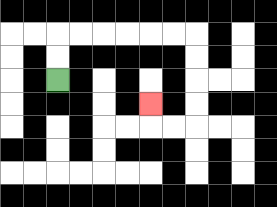{'start': '[2, 3]', 'end': '[6, 4]', 'path_directions': 'U,U,R,R,R,R,R,R,D,D,D,D,L,L,U', 'path_coordinates': '[[2, 3], [2, 2], [2, 1], [3, 1], [4, 1], [5, 1], [6, 1], [7, 1], [8, 1], [8, 2], [8, 3], [8, 4], [8, 5], [7, 5], [6, 5], [6, 4]]'}